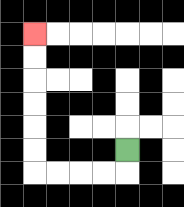{'start': '[5, 6]', 'end': '[1, 1]', 'path_directions': 'D,L,L,L,L,U,U,U,U,U,U', 'path_coordinates': '[[5, 6], [5, 7], [4, 7], [3, 7], [2, 7], [1, 7], [1, 6], [1, 5], [1, 4], [1, 3], [1, 2], [1, 1]]'}